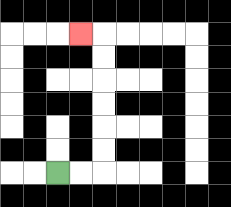{'start': '[2, 7]', 'end': '[3, 1]', 'path_directions': 'R,R,U,U,U,U,U,U,L', 'path_coordinates': '[[2, 7], [3, 7], [4, 7], [4, 6], [4, 5], [4, 4], [4, 3], [4, 2], [4, 1], [3, 1]]'}